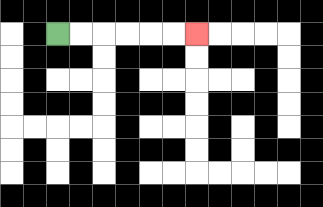{'start': '[2, 1]', 'end': '[8, 1]', 'path_directions': 'R,R,R,R,R,R', 'path_coordinates': '[[2, 1], [3, 1], [4, 1], [5, 1], [6, 1], [7, 1], [8, 1]]'}